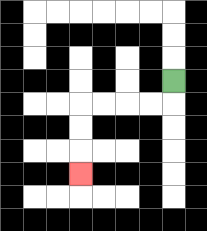{'start': '[7, 3]', 'end': '[3, 7]', 'path_directions': 'D,L,L,L,L,D,D,D', 'path_coordinates': '[[7, 3], [7, 4], [6, 4], [5, 4], [4, 4], [3, 4], [3, 5], [3, 6], [3, 7]]'}